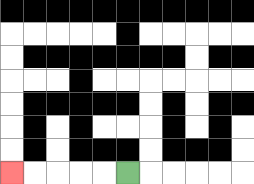{'start': '[5, 7]', 'end': '[0, 7]', 'path_directions': 'L,L,L,L,L', 'path_coordinates': '[[5, 7], [4, 7], [3, 7], [2, 7], [1, 7], [0, 7]]'}